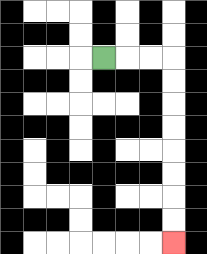{'start': '[4, 2]', 'end': '[7, 10]', 'path_directions': 'R,R,R,D,D,D,D,D,D,D,D', 'path_coordinates': '[[4, 2], [5, 2], [6, 2], [7, 2], [7, 3], [7, 4], [7, 5], [7, 6], [7, 7], [7, 8], [7, 9], [7, 10]]'}